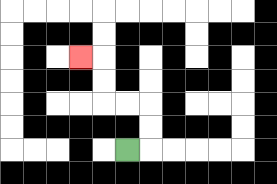{'start': '[5, 6]', 'end': '[3, 2]', 'path_directions': 'R,U,U,L,L,U,U,L', 'path_coordinates': '[[5, 6], [6, 6], [6, 5], [6, 4], [5, 4], [4, 4], [4, 3], [4, 2], [3, 2]]'}